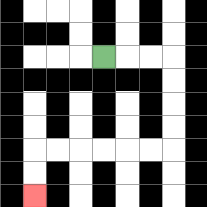{'start': '[4, 2]', 'end': '[1, 8]', 'path_directions': 'R,R,R,D,D,D,D,L,L,L,L,L,L,D,D', 'path_coordinates': '[[4, 2], [5, 2], [6, 2], [7, 2], [7, 3], [7, 4], [7, 5], [7, 6], [6, 6], [5, 6], [4, 6], [3, 6], [2, 6], [1, 6], [1, 7], [1, 8]]'}